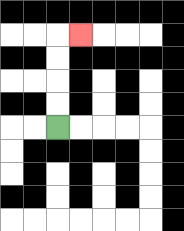{'start': '[2, 5]', 'end': '[3, 1]', 'path_directions': 'U,U,U,U,R', 'path_coordinates': '[[2, 5], [2, 4], [2, 3], [2, 2], [2, 1], [3, 1]]'}